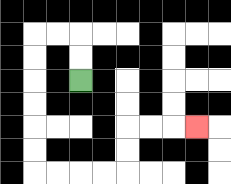{'start': '[3, 3]', 'end': '[8, 5]', 'path_directions': 'U,U,L,L,D,D,D,D,D,D,R,R,R,R,U,U,R,R,R', 'path_coordinates': '[[3, 3], [3, 2], [3, 1], [2, 1], [1, 1], [1, 2], [1, 3], [1, 4], [1, 5], [1, 6], [1, 7], [2, 7], [3, 7], [4, 7], [5, 7], [5, 6], [5, 5], [6, 5], [7, 5], [8, 5]]'}